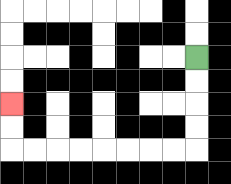{'start': '[8, 2]', 'end': '[0, 4]', 'path_directions': 'D,D,D,D,L,L,L,L,L,L,L,L,U,U', 'path_coordinates': '[[8, 2], [8, 3], [8, 4], [8, 5], [8, 6], [7, 6], [6, 6], [5, 6], [4, 6], [3, 6], [2, 6], [1, 6], [0, 6], [0, 5], [0, 4]]'}